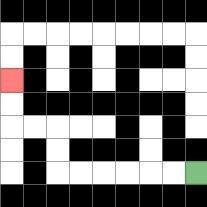{'start': '[8, 7]', 'end': '[0, 3]', 'path_directions': 'L,L,L,L,L,L,U,U,L,L,U,U', 'path_coordinates': '[[8, 7], [7, 7], [6, 7], [5, 7], [4, 7], [3, 7], [2, 7], [2, 6], [2, 5], [1, 5], [0, 5], [0, 4], [0, 3]]'}